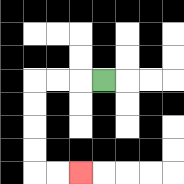{'start': '[4, 3]', 'end': '[3, 7]', 'path_directions': 'L,L,L,D,D,D,D,R,R', 'path_coordinates': '[[4, 3], [3, 3], [2, 3], [1, 3], [1, 4], [1, 5], [1, 6], [1, 7], [2, 7], [3, 7]]'}